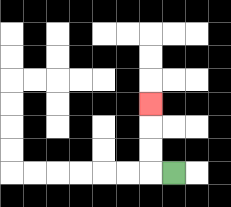{'start': '[7, 7]', 'end': '[6, 4]', 'path_directions': 'L,U,U,U', 'path_coordinates': '[[7, 7], [6, 7], [6, 6], [6, 5], [6, 4]]'}